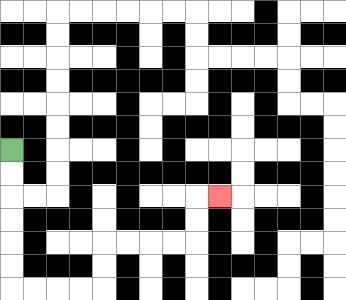{'start': '[0, 6]', 'end': '[9, 8]', 'path_directions': 'D,D,D,D,D,D,R,R,R,R,U,U,R,R,R,R,U,U,R', 'path_coordinates': '[[0, 6], [0, 7], [0, 8], [0, 9], [0, 10], [0, 11], [0, 12], [1, 12], [2, 12], [3, 12], [4, 12], [4, 11], [4, 10], [5, 10], [6, 10], [7, 10], [8, 10], [8, 9], [8, 8], [9, 8]]'}